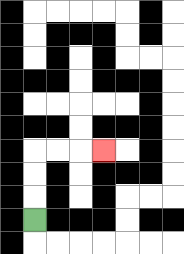{'start': '[1, 9]', 'end': '[4, 6]', 'path_directions': 'U,U,U,R,R,R', 'path_coordinates': '[[1, 9], [1, 8], [1, 7], [1, 6], [2, 6], [3, 6], [4, 6]]'}